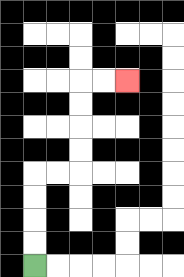{'start': '[1, 11]', 'end': '[5, 3]', 'path_directions': 'U,U,U,U,R,R,U,U,U,U,R,R', 'path_coordinates': '[[1, 11], [1, 10], [1, 9], [1, 8], [1, 7], [2, 7], [3, 7], [3, 6], [3, 5], [3, 4], [3, 3], [4, 3], [5, 3]]'}